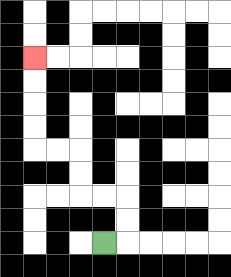{'start': '[4, 10]', 'end': '[1, 2]', 'path_directions': 'R,U,U,L,L,U,U,L,L,U,U,U,U', 'path_coordinates': '[[4, 10], [5, 10], [5, 9], [5, 8], [4, 8], [3, 8], [3, 7], [3, 6], [2, 6], [1, 6], [1, 5], [1, 4], [1, 3], [1, 2]]'}